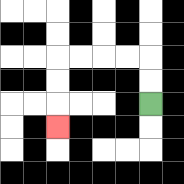{'start': '[6, 4]', 'end': '[2, 5]', 'path_directions': 'U,U,L,L,L,L,D,D,D', 'path_coordinates': '[[6, 4], [6, 3], [6, 2], [5, 2], [4, 2], [3, 2], [2, 2], [2, 3], [2, 4], [2, 5]]'}